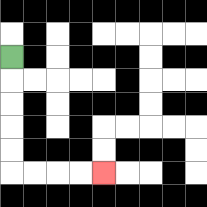{'start': '[0, 2]', 'end': '[4, 7]', 'path_directions': 'D,D,D,D,D,R,R,R,R', 'path_coordinates': '[[0, 2], [0, 3], [0, 4], [0, 5], [0, 6], [0, 7], [1, 7], [2, 7], [3, 7], [4, 7]]'}